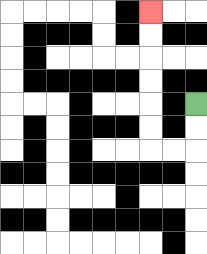{'start': '[8, 4]', 'end': '[6, 0]', 'path_directions': 'D,D,L,L,U,U,U,U,U,U', 'path_coordinates': '[[8, 4], [8, 5], [8, 6], [7, 6], [6, 6], [6, 5], [6, 4], [6, 3], [6, 2], [6, 1], [6, 0]]'}